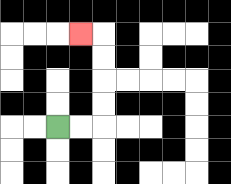{'start': '[2, 5]', 'end': '[3, 1]', 'path_directions': 'R,R,U,U,U,U,L', 'path_coordinates': '[[2, 5], [3, 5], [4, 5], [4, 4], [4, 3], [4, 2], [4, 1], [3, 1]]'}